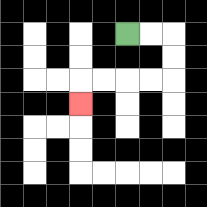{'start': '[5, 1]', 'end': '[3, 4]', 'path_directions': 'R,R,D,D,L,L,L,L,D', 'path_coordinates': '[[5, 1], [6, 1], [7, 1], [7, 2], [7, 3], [6, 3], [5, 3], [4, 3], [3, 3], [3, 4]]'}